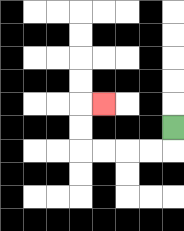{'start': '[7, 5]', 'end': '[4, 4]', 'path_directions': 'D,L,L,L,L,U,U,R', 'path_coordinates': '[[7, 5], [7, 6], [6, 6], [5, 6], [4, 6], [3, 6], [3, 5], [3, 4], [4, 4]]'}